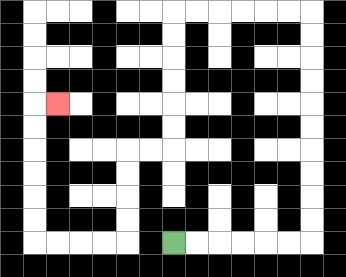{'start': '[7, 10]', 'end': '[2, 4]', 'path_directions': 'R,R,R,R,R,R,U,U,U,U,U,U,U,U,U,U,L,L,L,L,L,L,D,D,D,D,D,D,L,L,D,D,D,D,L,L,L,L,U,U,U,U,U,U,R', 'path_coordinates': '[[7, 10], [8, 10], [9, 10], [10, 10], [11, 10], [12, 10], [13, 10], [13, 9], [13, 8], [13, 7], [13, 6], [13, 5], [13, 4], [13, 3], [13, 2], [13, 1], [13, 0], [12, 0], [11, 0], [10, 0], [9, 0], [8, 0], [7, 0], [7, 1], [7, 2], [7, 3], [7, 4], [7, 5], [7, 6], [6, 6], [5, 6], [5, 7], [5, 8], [5, 9], [5, 10], [4, 10], [3, 10], [2, 10], [1, 10], [1, 9], [1, 8], [1, 7], [1, 6], [1, 5], [1, 4], [2, 4]]'}